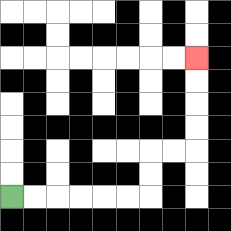{'start': '[0, 8]', 'end': '[8, 2]', 'path_directions': 'R,R,R,R,R,R,U,U,R,R,U,U,U,U', 'path_coordinates': '[[0, 8], [1, 8], [2, 8], [3, 8], [4, 8], [5, 8], [6, 8], [6, 7], [6, 6], [7, 6], [8, 6], [8, 5], [8, 4], [8, 3], [8, 2]]'}